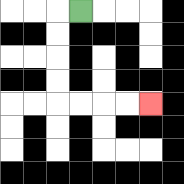{'start': '[3, 0]', 'end': '[6, 4]', 'path_directions': 'L,D,D,D,D,R,R,R,R', 'path_coordinates': '[[3, 0], [2, 0], [2, 1], [2, 2], [2, 3], [2, 4], [3, 4], [4, 4], [5, 4], [6, 4]]'}